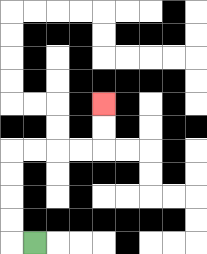{'start': '[1, 10]', 'end': '[4, 4]', 'path_directions': 'L,U,U,U,U,R,R,R,R,U,U', 'path_coordinates': '[[1, 10], [0, 10], [0, 9], [0, 8], [0, 7], [0, 6], [1, 6], [2, 6], [3, 6], [4, 6], [4, 5], [4, 4]]'}